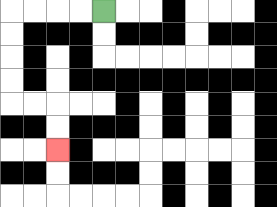{'start': '[4, 0]', 'end': '[2, 6]', 'path_directions': 'L,L,L,L,D,D,D,D,R,R,D,D', 'path_coordinates': '[[4, 0], [3, 0], [2, 0], [1, 0], [0, 0], [0, 1], [0, 2], [0, 3], [0, 4], [1, 4], [2, 4], [2, 5], [2, 6]]'}